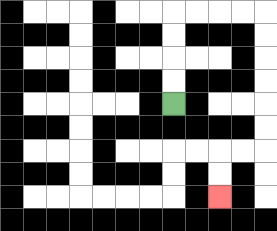{'start': '[7, 4]', 'end': '[9, 8]', 'path_directions': 'U,U,U,U,R,R,R,R,D,D,D,D,D,D,L,L,D,D', 'path_coordinates': '[[7, 4], [7, 3], [7, 2], [7, 1], [7, 0], [8, 0], [9, 0], [10, 0], [11, 0], [11, 1], [11, 2], [11, 3], [11, 4], [11, 5], [11, 6], [10, 6], [9, 6], [9, 7], [9, 8]]'}